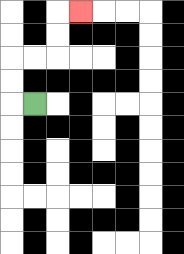{'start': '[1, 4]', 'end': '[3, 0]', 'path_directions': 'L,U,U,R,R,U,U,R', 'path_coordinates': '[[1, 4], [0, 4], [0, 3], [0, 2], [1, 2], [2, 2], [2, 1], [2, 0], [3, 0]]'}